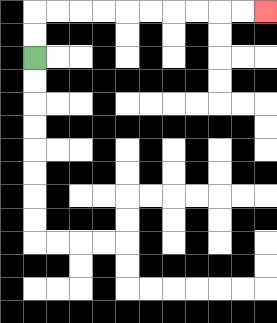{'start': '[1, 2]', 'end': '[11, 0]', 'path_directions': 'U,U,R,R,R,R,R,R,R,R,R,R', 'path_coordinates': '[[1, 2], [1, 1], [1, 0], [2, 0], [3, 0], [4, 0], [5, 0], [6, 0], [7, 0], [8, 0], [9, 0], [10, 0], [11, 0]]'}